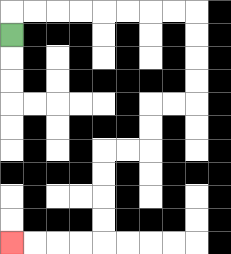{'start': '[0, 1]', 'end': '[0, 10]', 'path_directions': 'U,R,R,R,R,R,R,R,R,D,D,D,D,L,L,D,D,L,L,D,D,D,D,L,L,L,L', 'path_coordinates': '[[0, 1], [0, 0], [1, 0], [2, 0], [3, 0], [4, 0], [5, 0], [6, 0], [7, 0], [8, 0], [8, 1], [8, 2], [8, 3], [8, 4], [7, 4], [6, 4], [6, 5], [6, 6], [5, 6], [4, 6], [4, 7], [4, 8], [4, 9], [4, 10], [3, 10], [2, 10], [1, 10], [0, 10]]'}